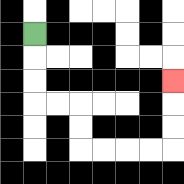{'start': '[1, 1]', 'end': '[7, 3]', 'path_directions': 'D,D,D,R,R,D,D,R,R,R,R,U,U,U', 'path_coordinates': '[[1, 1], [1, 2], [1, 3], [1, 4], [2, 4], [3, 4], [3, 5], [3, 6], [4, 6], [5, 6], [6, 6], [7, 6], [7, 5], [7, 4], [7, 3]]'}